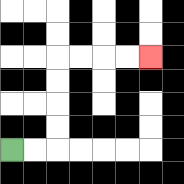{'start': '[0, 6]', 'end': '[6, 2]', 'path_directions': 'R,R,U,U,U,U,R,R,R,R', 'path_coordinates': '[[0, 6], [1, 6], [2, 6], [2, 5], [2, 4], [2, 3], [2, 2], [3, 2], [4, 2], [5, 2], [6, 2]]'}